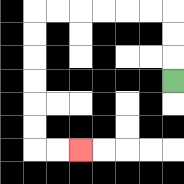{'start': '[7, 3]', 'end': '[3, 6]', 'path_directions': 'U,U,U,L,L,L,L,L,L,D,D,D,D,D,D,R,R', 'path_coordinates': '[[7, 3], [7, 2], [7, 1], [7, 0], [6, 0], [5, 0], [4, 0], [3, 0], [2, 0], [1, 0], [1, 1], [1, 2], [1, 3], [1, 4], [1, 5], [1, 6], [2, 6], [3, 6]]'}